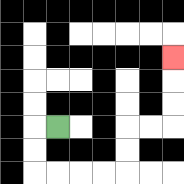{'start': '[2, 5]', 'end': '[7, 2]', 'path_directions': 'L,D,D,R,R,R,R,U,U,R,R,U,U,U', 'path_coordinates': '[[2, 5], [1, 5], [1, 6], [1, 7], [2, 7], [3, 7], [4, 7], [5, 7], [5, 6], [5, 5], [6, 5], [7, 5], [7, 4], [7, 3], [7, 2]]'}